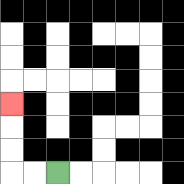{'start': '[2, 7]', 'end': '[0, 4]', 'path_directions': 'L,L,U,U,U', 'path_coordinates': '[[2, 7], [1, 7], [0, 7], [0, 6], [0, 5], [0, 4]]'}